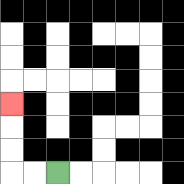{'start': '[2, 7]', 'end': '[0, 4]', 'path_directions': 'L,L,U,U,U', 'path_coordinates': '[[2, 7], [1, 7], [0, 7], [0, 6], [0, 5], [0, 4]]'}